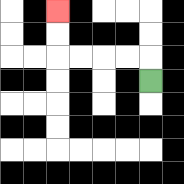{'start': '[6, 3]', 'end': '[2, 0]', 'path_directions': 'U,L,L,L,L,U,U', 'path_coordinates': '[[6, 3], [6, 2], [5, 2], [4, 2], [3, 2], [2, 2], [2, 1], [2, 0]]'}